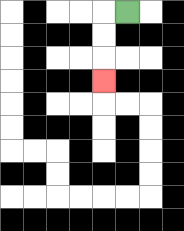{'start': '[5, 0]', 'end': '[4, 3]', 'path_directions': 'L,D,D,D', 'path_coordinates': '[[5, 0], [4, 0], [4, 1], [4, 2], [4, 3]]'}